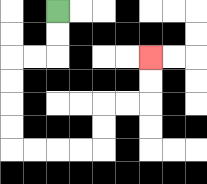{'start': '[2, 0]', 'end': '[6, 2]', 'path_directions': 'D,D,L,L,D,D,D,D,R,R,R,R,U,U,R,R,U,U', 'path_coordinates': '[[2, 0], [2, 1], [2, 2], [1, 2], [0, 2], [0, 3], [0, 4], [0, 5], [0, 6], [1, 6], [2, 6], [3, 6], [4, 6], [4, 5], [4, 4], [5, 4], [6, 4], [6, 3], [6, 2]]'}